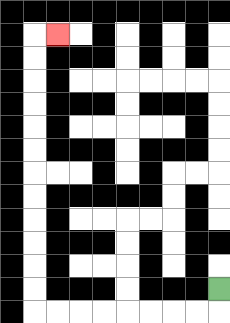{'start': '[9, 12]', 'end': '[2, 1]', 'path_directions': 'D,L,L,L,L,L,L,L,L,U,U,U,U,U,U,U,U,U,U,U,U,R', 'path_coordinates': '[[9, 12], [9, 13], [8, 13], [7, 13], [6, 13], [5, 13], [4, 13], [3, 13], [2, 13], [1, 13], [1, 12], [1, 11], [1, 10], [1, 9], [1, 8], [1, 7], [1, 6], [1, 5], [1, 4], [1, 3], [1, 2], [1, 1], [2, 1]]'}